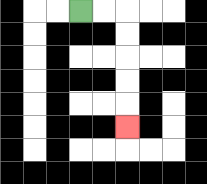{'start': '[3, 0]', 'end': '[5, 5]', 'path_directions': 'R,R,D,D,D,D,D', 'path_coordinates': '[[3, 0], [4, 0], [5, 0], [5, 1], [5, 2], [5, 3], [5, 4], [5, 5]]'}